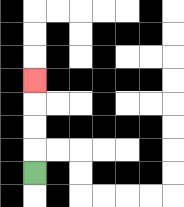{'start': '[1, 7]', 'end': '[1, 3]', 'path_directions': 'U,U,U,U', 'path_coordinates': '[[1, 7], [1, 6], [1, 5], [1, 4], [1, 3]]'}